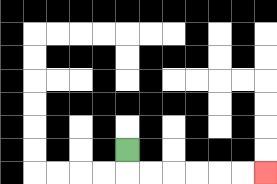{'start': '[5, 6]', 'end': '[11, 7]', 'path_directions': 'D,R,R,R,R,R,R', 'path_coordinates': '[[5, 6], [5, 7], [6, 7], [7, 7], [8, 7], [9, 7], [10, 7], [11, 7]]'}